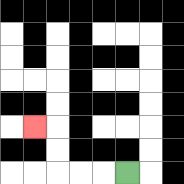{'start': '[5, 7]', 'end': '[1, 5]', 'path_directions': 'L,L,L,U,U,L', 'path_coordinates': '[[5, 7], [4, 7], [3, 7], [2, 7], [2, 6], [2, 5], [1, 5]]'}